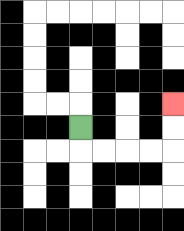{'start': '[3, 5]', 'end': '[7, 4]', 'path_directions': 'D,R,R,R,R,U,U', 'path_coordinates': '[[3, 5], [3, 6], [4, 6], [5, 6], [6, 6], [7, 6], [7, 5], [7, 4]]'}